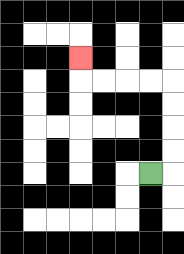{'start': '[6, 7]', 'end': '[3, 2]', 'path_directions': 'R,U,U,U,U,L,L,L,L,U', 'path_coordinates': '[[6, 7], [7, 7], [7, 6], [7, 5], [7, 4], [7, 3], [6, 3], [5, 3], [4, 3], [3, 3], [3, 2]]'}